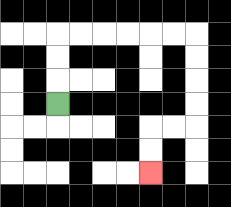{'start': '[2, 4]', 'end': '[6, 7]', 'path_directions': 'U,U,U,R,R,R,R,R,R,D,D,D,D,L,L,D,D', 'path_coordinates': '[[2, 4], [2, 3], [2, 2], [2, 1], [3, 1], [4, 1], [5, 1], [6, 1], [7, 1], [8, 1], [8, 2], [8, 3], [8, 4], [8, 5], [7, 5], [6, 5], [6, 6], [6, 7]]'}